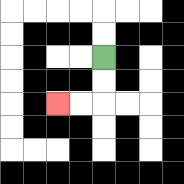{'start': '[4, 2]', 'end': '[2, 4]', 'path_directions': 'D,D,L,L', 'path_coordinates': '[[4, 2], [4, 3], [4, 4], [3, 4], [2, 4]]'}